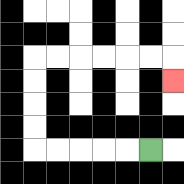{'start': '[6, 6]', 'end': '[7, 3]', 'path_directions': 'L,L,L,L,L,U,U,U,U,R,R,R,R,R,R,D', 'path_coordinates': '[[6, 6], [5, 6], [4, 6], [3, 6], [2, 6], [1, 6], [1, 5], [1, 4], [1, 3], [1, 2], [2, 2], [3, 2], [4, 2], [5, 2], [6, 2], [7, 2], [7, 3]]'}